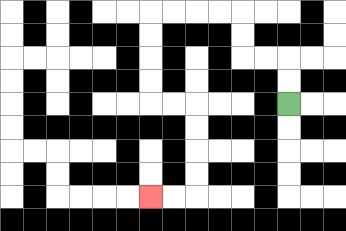{'start': '[12, 4]', 'end': '[6, 8]', 'path_directions': 'U,U,L,L,U,U,L,L,L,L,D,D,D,D,R,R,D,D,D,D,L,L', 'path_coordinates': '[[12, 4], [12, 3], [12, 2], [11, 2], [10, 2], [10, 1], [10, 0], [9, 0], [8, 0], [7, 0], [6, 0], [6, 1], [6, 2], [6, 3], [6, 4], [7, 4], [8, 4], [8, 5], [8, 6], [8, 7], [8, 8], [7, 8], [6, 8]]'}